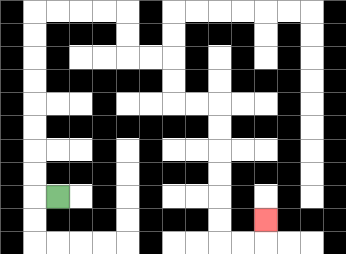{'start': '[2, 8]', 'end': '[11, 9]', 'path_directions': 'L,U,U,U,U,U,U,U,U,R,R,R,R,D,D,R,R,D,D,R,R,D,D,D,D,D,D,R,R,U', 'path_coordinates': '[[2, 8], [1, 8], [1, 7], [1, 6], [1, 5], [1, 4], [1, 3], [1, 2], [1, 1], [1, 0], [2, 0], [3, 0], [4, 0], [5, 0], [5, 1], [5, 2], [6, 2], [7, 2], [7, 3], [7, 4], [8, 4], [9, 4], [9, 5], [9, 6], [9, 7], [9, 8], [9, 9], [9, 10], [10, 10], [11, 10], [11, 9]]'}